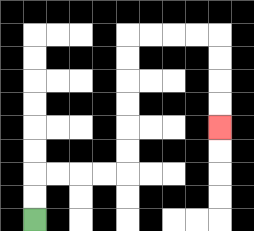{'start': '[1, 9]', 'end': '[9, 5]', 'path_directions': 'U,U,R,R,R,R,U,U,U,U,U,U,R,R,R,R,D,D,D,D', 'path_coordinates': '[[1, 9], [1, 8], [1, 7], [2, 7], [3, 7], [4, 7], [5, 7], [5, 6], [5, 5], [5, 4], [5, 3], [5, 2], [5, 1], [6, 1], [7, 1], [8, 1], [9, 1], [9, 2], [9, 3], [9, 4], [9, 5]]'}